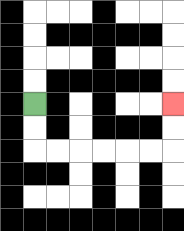{'start': '[1, 4]', 'end': '[7, 4]', 'path_directions': 'D,D,R,R,R,R,R,R,U,U', 'path_coordinates': '[[1, 4], [1, 5], [1, 6], [2, 6], [3, 6], [4, 6], [5, 6], [6, 6], [7, 6], [7, 5], [7, 4]]'}